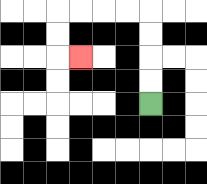{'start': '[6, 4]', 'end': '[3, 2]', 'path_directions': 'U,U,U,U,L,L,L,L,D,D,R', 'path_coordinates': '[[6, 4], [6, 3], [6, 2], [6, 1], [6, 0], [5, 0], [4, 0], [3, 0], [2, 0], [2, 1], [2, 2], [3, 2]]'}